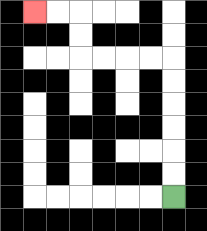{'start': '[7, 8]', 'end': '[1, 0]', 'path_directions': 'U,U,U,U,U,U,L,L,L,L,U,U,L,L', 'path_coordinates': '[[7, 8], [7, 7], [7, 6], [7, 5], [7, 4], [7, 3], [7, 2], [6, 2], [5, 2], [4, 2], [3, 2], [3, 1], [3, 0], [2, 0], [1, 0]]'}